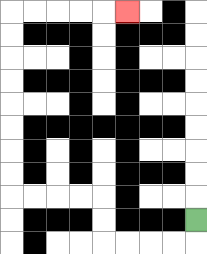{'start': '[8, 9]', 'end': '[5, 0]', 'path_directions': 'D,L,L,L,L,U,U,L,L,L,L,U,U,U,U,U,U,U,U,R,R,R,R,R', 'path_coordinates': '[[8, 9], [8, 10], [7, 10], [6, 10], [5, 10], [4, 10], [4, 9], [4, 8], [3, 8], [2, 8], [1, 8], [0, 8], [0, 7], [0, 6], [0, 5], [0, 4], [0, 3], [0, 2], [0, 1], [0, 0], [1, 0], [2, 0], [3, 0], [4, 0], [5, 0]]'}